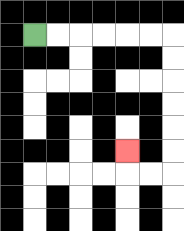{'start': '[1, 1]', 'end': '[5, 6]', 'path_directions': 'R,R,R,R,R,R,D,D,D,D,D,D,L,L,U', 'path_coordinates': '[[1, 1], [2, 1], [3, 1], [4, 1], [5, 1], [6, 1], [7, 1], [7, 2], [7, 3], [7, 4], [7, 5], [7, 6], [7, 7], [6, 7], [5, 7], [5, 6]]'}